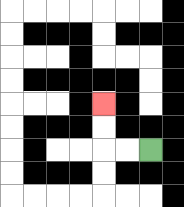{'start': '[6, 6]', 'end': '[4, 4]', 'path_directions': 'L,L,U,U', 'path_coordinates': '[[6, 6], [5, 6], [4, 6], [4, 5], [4, 4]]'}